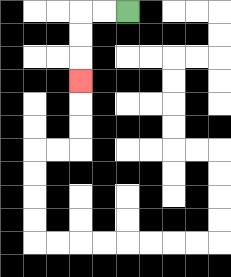{'start': '[5, 0]', 'end': '[3, 3]', 'path_directions': 'L,L,D,D,D', 'path_coordinates': '[[5, 0], [4, 0], [3, 0], [3, 1], [3, 2], [3, 3]]'}